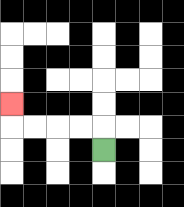{'start': '[4, 6]', 'end': '[0, 4]', 'path_directions': 'U,L,L,L,L,U', 'path_coordinates': '[[4, 6], [4, 5], [3, 5], [2, 5], [1, 5], [0, 5], [0, 4]]'}